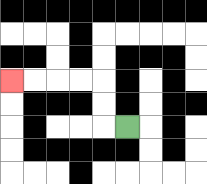{'start': '[5, 5]', 'end': '[0, 3]', 'path_directions': 'L,U,U,L,L,L,L', 'path_coordinates': '[[5, 5], [4, 5], [4, 4], [4, 3], [3, 3], [2, 3], [1, 3], [0, 3]]'}